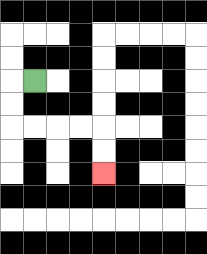{'start': '[1, 3]', 'end': '[4, 7]', 'path_directions': 'L,D,D,R,R,R,R,D,D', 'path_coordinates': '[[1, 3], [0, 3], [0, 4], [0, 5], [1, 5], [2, 5], [3, 5], [4, 5], [4, 6], [4, 7]]'}